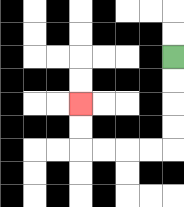{'start': '[7, 2]', 'end': '[3, 4]', 'path_directions': 'D,D,D,D,L,L,L,L,U,U', 'path_coordinates': '[[7, 2], [7, 3], [7, 4], [7, 5], [7, 6], [6, 6], [5, 6], [4, 6], [3, 6], [3, 5], [3, 4]]'}